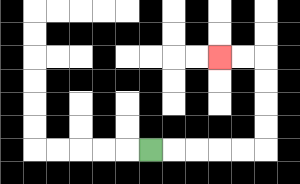{'start': '[6, 6]', 'end': '[9, 2]', 'path_directions': 'R,R,R,R,R,U,U,U,U,L,L', 'path_coordinates': '[[6, 6], [7, 6], [8, 6], [9, 6], [10, 6], [11, 6], [11, 5], [11, 4], [11, 3], [11, 2], [10, 2], [9, 2]]'}